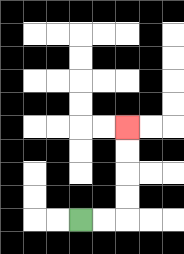{'start': '[3, 9]', 'end': '[5, 5]', 'path_directions': 'R,R,U,U,U,U', 'path_coordinates': '[[3, 9], [4, 9], [5, 9], [5, 8], [5, 7], [5, 6], [5, 5]]'}